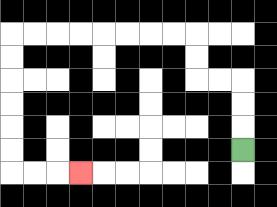{'start': '[10, 6]', 'end': '[3, 7]', 'path_directions': 'U,U,U,L,L,U,U,L,L,L,L,L,L,L,L,D,D,D,D,D,D,R,R,R', 'path_coordinates': '[[10, 6], [10, 5], [10, 4], [10, 3], [9, 3], [8, 3], [8, 2], [8, 1], [7, 1], [6, 1], [5, 1], [4, 1], [3, 1], [2, 1], [1, 1], [0, 1], [0, 2], [0, 3], [0, 4], [0, 5], [0, 6], [0, 7], [1, 7], [2, 7], [3, 7]]'}